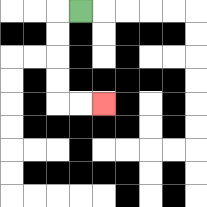{'start': '[3, 0]', 'end': '[4, 4]', 'path_directions': 'L,D,D,D,D,R,R', 'path_coordinates': '[[3, 0], [2, 0], [2, 1], [2, 2], [2, 3], [2, 4], [3, 4], [4, 4]]'}